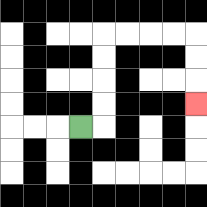{'start': '[3, 5]', 'end': '[8, 4]', 'path_directions': 'R,U,U,U,U,R,R,R,R,D,D,D', 'path_coordinates': '[[3, 5], [4, 5], [4, 4], [4, 3], [4, 2], [4, 1], [5, 1], [6, 1], [7, 1], [8, 1], [8, 2], [8, 3], [8, 4]]'}